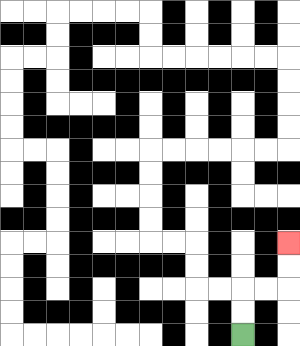{'start': '[10, 14]', 'end': '[12, 10]', 'path_directions': 'U,U,R,R,U,U', 'path_coordinates': '[[10, 14], [10, 13], [10, 12], [11, 12], [12, 12], [12, 11], [12, 10]]'}